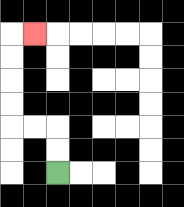{'start': '[2, 7]', 'end': '[1, 1]', 'path_directions': 'U,U,L,L,U,U,U,U,R', 'path_coordinates': '[[2, 7], [2, 6], [2, 5], [1, 5], [0, 5], [0, 4], [0, 3], [0, 2], [0, 1], [1, 1]]'}